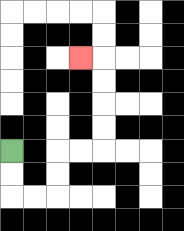{'start': '[0, 6]', 'end': '[3, 2]', 'path_directions': 'D,D,R,R,U,U,R,R,U,U,U,U,L', 'path_coordinates': '[[0, 6], [0, 7], [0, 8], [1, 8], [2, 8], [2, 7], [2, 6], [3, 6], [4, 6], [4, 5], [4, 4], [4, 3], [4, 2], [3, 2]]'}